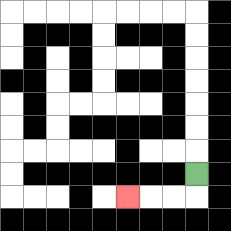{'start': '[8, 7]', 'end': '[5, 8]', 'path_directions': 'D,L,L,L', 'path_coordinates': '[[8, 7], [8, 8], [7, 8], [6, 8], [5, 8]]'}